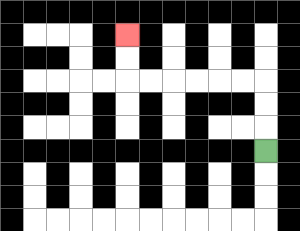{'start': '[11, 6]', 'end': '[5, 1]', 'path_directions': 'U,U,U,L,L,L,L,L,L,U,U', 'path_coordinates': '[[11, 6], [11, 5], [11, 4], [11, 3], [10, 3], [9, 3], [8, 3], [7, 3], [6, 3], [5, 3], [5, 2], [5, 1]]'}